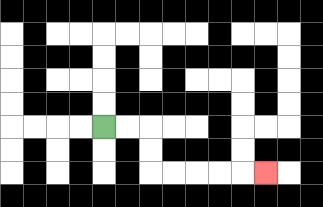{'start': '[4, 5]', 'end': '[11, 7]', 'path_directions': 'R,R,D,D,R,R,R,R,R', 'path_coordinates': '[[4, 5], [5, 5], [6, 5], [6, 6], [6, 7], [7, 7], [8, 7], [9, 7], [10, 7], [11, 7]]'}